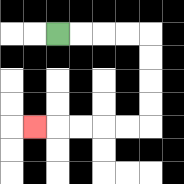{'start': '[2, 1]', 'end': '[1, 5]', 'path_directions': 'R,R,R,R,D,D,D,D,L,L,L,L,L', 'path_coordinates': '[[2, 1], [3, 1], [4, 1], [5, 1], [6, 1], [6, 2], [6, 3], [6, 4], [6, 5], [5, 5], [4, 5], [3, 5], [2, 5], [1, 5]]'}